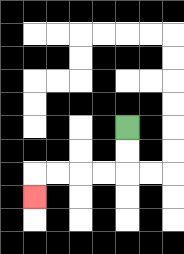{'start': '[5, 5]', 'end': '[1, 8]', 'path_directions': 'D,D,L,L,L,L,D', 'path_coordinates': '[[5, 5], [5, 6], [5, 7], [4, 7], [3, 7], [2, 7], [1, 7], [1, 8]]'}